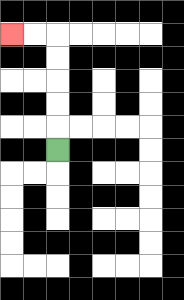{'start': '[2, 6]', 'end': '[0, 1]', 'path_directions': 'U,U,U,U,U,L,L', 'path_coordinates': '[[2, 6], [2, 5], [2, 4], [2, 3], [2, 2], [2, 1], [1, 1], [0, 1]]'}